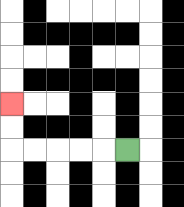{'start': '[5, 6]', 'end': '[0, 4]', 'path_directions': 'L,L,L,L,L,U,U', 'path_coordinates': '[[5, 6], [4, 6], [3, 6], [2, 6], [1, 6], [0, 6], [0, 5], [0, 4]]'}